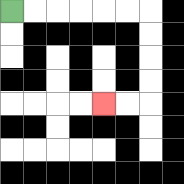{'start': '[0, 0]', 'end': '[4, 4]', 'path_directions': 'R,R,R,R,R,R,D,D,D,D,L,L', 'path_coordinates': '[[0, 0], [1, 0], [2, 0], [3, 0], [4, 0], [5, 0], [6, 0], [6, 1], [6, 2], [6, 3], [6, 4], [5, 4], [4, 4]]'}